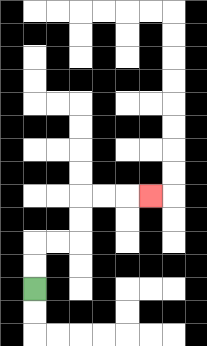{'start': '[1, 12]', 'end': '[6, 8]', 'path_directions': 'U,U,R,R,U,U,R,R,R', 'path_coordinates': '[[1, 12], [1, 11], [1, 10], [2, 10], [3, 10], [3, 9], [3, 8], [4, 8], [5, 8], [6, 8]]'}